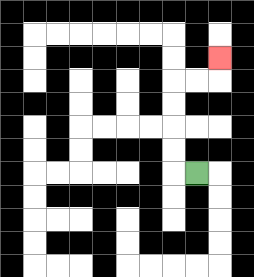{'start': '[8, 7]', 'end': '[9, 2]', 'path_directions': 'L,U,U,U,U,R,R,U', 'path_coordinates': '[[8, 7], [7, 7], [7, 6], [7, 5], [7, 4], [7, 3], [8, 3], [9, 3], [9, 2]]'}